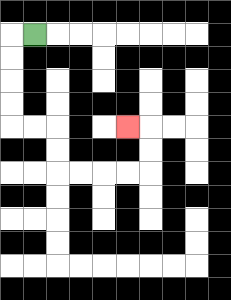{'start': '[1, 1]', 'end': '[5, 5]', 'path_directions': 'L,D,D,D,D,R,R,D,D,R,R,R,R,U,U,L', 'path_coordinates': '[[1, 1], [0, 1], [0, 2], [0, 3], [0, 4], [0, 5], [1, 5], [2, 5], [2, 6], [2, 7], [3, 7], [4, 7], [5, 7], [6, 7], [6, 6], [6, 5], [5, 5]]'}